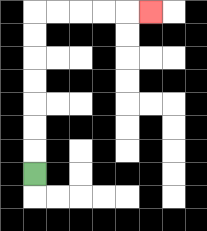{'start': '[1, 7]', 'end': '[6, 0]', 'path_directions': 'U,U,U,U,U,U,U,R,R,R,R,R', 'path_coordinates': '[[1, 7], [1, 6], [1, 5], [1, 4], [1, 3], [1, 2], [1, 1], [1, 0], [2, 0], [3, 0], [4, 0], [5, 0], [6, 0]]'}